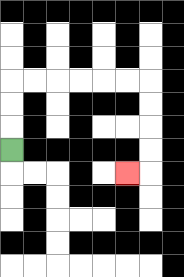{'start': '[0, 6]', 'end': '[5, 7]', 'path_directions': 'U,U,U,R,R,R,R,R,R,D,D,D,D,L', 'path_coordinates': '[[0, 6], [0, 5], [0, 4], [0, 3], [1, 3], [2, 3], [3, 3], [4, 3], [5, 3], [6, 3], [6, 4], [6, 5], [6, 6], [6, 7], [5, 7]]'}